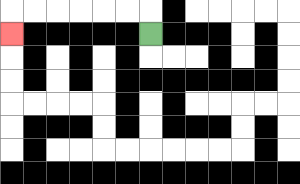{'start': '[6, 1]', 'end': '[0, 1]', 'path_directions': 'U,L,L,L,L,L,L,D', 'path_coordinates': '[[6, 1], [6, 0], [5, 0], [4, 0], [3, 0], [2, 0], [1, 0], [0, 0], [0, 1]]'}